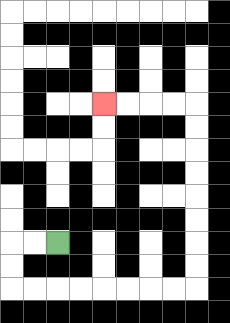{'start': '[2, 10]', 'end': '[4, 4]', 'path_directions': 'L,L,D,D,R,R,R,R,R,R,R,R,U,U,U,U,U,U,U,U,L,L,L,L', 'path_coordinates': '[[2, 10], [1, 10], [0, 10], [0, 11], [0, 12], [1, 12], [2, 12], [3, 12], [4, 12], [5, 12], [6, 12], [7, 12], [8, 12], [8, 11], [8, 10], [8, 9], [8, 8], [8, 7], [8, 6], [8, 5], [8, 4], [7, 4], [6, 4], [5, 4], [4, 4]]'}